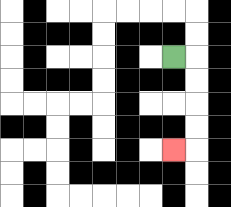{'start': '[7, 2]', 'end': '[7, 6]', 'path_directions': 'R,D,D,D,D,L', 'path_coordinates': '[[7, 2], [8, 2], [8, 3], [8, 4], [8, 5], [8, 6], [7, 6]]'}